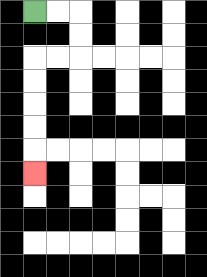{'start': '[1, 0]', 'end': '[1, 7]', 'path_directions': 'R,R,D,D,L,L,D,D,D,D,D', 'path_coordinates': '[[1, 0], [2, 0], [3, 0], [3, 1], [3, 2], [2, 2], [1, 2], [1, 3], [1, 4], [1, 5], [1, 6], [1, 7]]'}